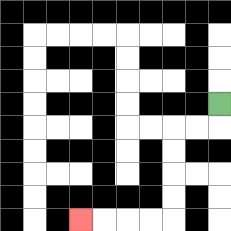{'start': '[9, 4]', 'end': '[3, 9]', 'path_directions': 'D,L,L,D,D,D,D,L,L,L,L', 'path_coordinates': '[[9, 4], [9, 5], [8, 5], [7, 5], [7, 6], [7, 7], [7, 8], [7, 9], [6, 9], [5, 9], [4, 9], [3, 9]]'}